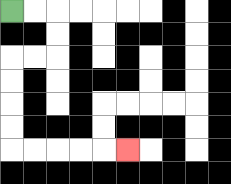{'start': '[0, 0]', 'end': '[5, 6]', 'path_directions': 'R,R,D,D,L,L,D,D,D,D,R,R,R,R,R', 'path_coordinates': '[[0, 0], [1, 0], [2, 0], [2, 1], [2, 2], [1, 2], [0, 2], [0, 3], [0, 4], [0, 5], [0, 6], [1, 6], [2, 6], [3, 6], [4, 6], [5, 6]]'}